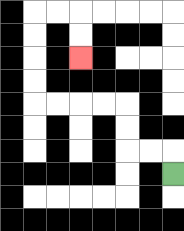{'start': '[7, 7]', 'end': '[3, 2]', 'path_directions': 'U,L,L,U,U,L,L,L,L,U,U,U,U,R,R,D,D', 'path_coordinates': '[[7, 7], [7, 6], [6, 6], [5, 6], [5, 5], [5, 4], [4, 4], [3, 4], [2, 4], [1, 4], [1, 3], [1, 2], [1, 1], [1, 0], [2, 0], [3, 0], [3, 1], [3, 2]]'}